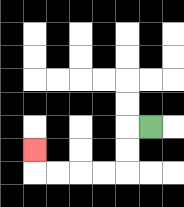{'start': '[6, 5]', 'end': '[1, 6]', 'path_directions': 'L,D,D,L,L,L,L,U', 'path_coordinates': '[[6, 5], [5, 5], [5, 6], [5, 7], [4, 7], [3, 7], [2, 7], [1, 7], [1, 6]]'}